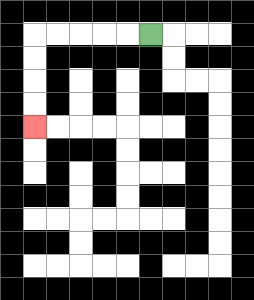{'start': '[6, 1]', 'end': '[1, 5]', 'path_directions': 'L,L,L,L,L,D,D,D,D', 'path_coordinates': '[[6, 1], [5, 1], [4, 1], [3, 1], [2, 1], [1, 1], [1, 2], [1, 3], [1, 4], [1, 5]]'}